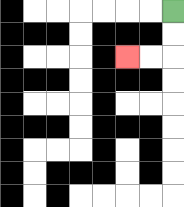{'start': '[7, 0]', 'end': '[5, 2]', 'path_directions': 'D,D,L,L', 'path_coordinates': '[[7, 0], [7, 1], [7, 2], [6, 2], [5, 2]]'}